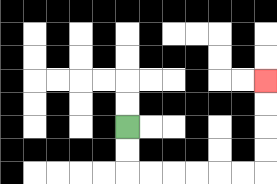{'start': '[5, 5]', 'end': '[11, 3]', 'path_directions': 'D,D,R,R,R,R,R,R,U,U,U,U', 'path_coordinates': '[[5, 5], [5, 6], [5, 7], [6, 7], [7, 7], [8, 7], [9, 7], [10, 7], [11, 7], [11, 6], [11, 5], [11, 4], [11, 3]]'}